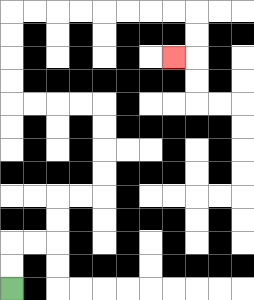{'start': '[0, 12]', 'end': '[7, 2]', 'path_directions': 'U,U,R,R,U,U,R,R,U,U,U,U,L,L,L,L,U,U,U,U,R,R,R,R,R,R,R,R,D,D,L', 'path_coordinates': '[[0, 12], [0, 11], [0, 10], [1, 10], [2, 10], [2, 9], [2, 8], [3, 8], [4, 8], [4, 7], [4, 6], [4, 5], [4, 4], [3, 4], [2, 4], [1, 4], [0, 4], [0, 3], [0, 2], [0, 1], [0, 0], [1, 0], [2, 0], [3, 0], [4, 0], [5, 0], [6, 0], [7, 0], [8, 0], [8, 1], [8, 2], [7, 2]]'}